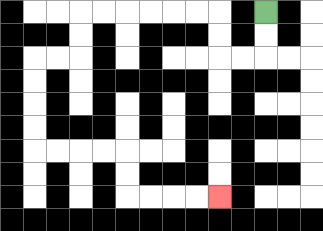{'start': '[11, 0]', 'end': '[9, 8]', 'path_directions': 'D,D,L,L,U,U,L,L,L,L,L,L,D,D,L,L,D,D,D,D,R,R,R,R,D,D,R,R,R,R', 'path_coordinates': '[[11, 0], [11, 1], [11, 2], [10, 2], [9, 2], [9, 1], [9, 0], [8, 0], [7, 0], [6, 0], [5, 0], [4, 0], [3, 0], [3, 1], [3, 2], [2, 2], [1, 2], [1, 3], [1, 4], [1, 5], [1, 6], [2, 6], [3, 6], [4, 6], [5, 6], [5, 7], [5, 8], [6, 8], [7, 8], [8, 8], [9, 8]]'}